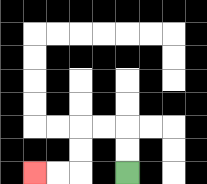{'start': '[5, 7]', 'end': '[1, 7]', 'path_directions': 'U,U,L,L,D,D,L,L', 'path_coordinates': '[[5, 7], [5, 6], [5, 5], [4, 5], [3, 5], [3, 6], [3, 7], [2, 7], [1, 7]]'}